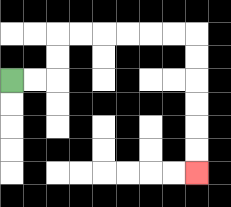{'start': '[0, 3]', 'end': '[8, 7]', 'path_directions': 'R,R,U,U,R,R,R,R,R,R,D,D,D,D,D,D', 'path_coordinates': '[[0, 3], [1, 3], [2, 3], [2, 2], [2, 1], [3, 1], [4, 1], [5, 1], [6, 1], [7, 1], [8, 1], [8, 2], [8, 3], [8, 4], [8, 5], [8, 6], [8, 7]]'}